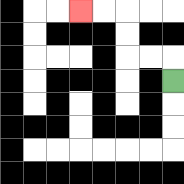{'start': '[7, 3]', 'end': '[3, 0]', 'path_directions': 'U,L,L,U,U,L,L', 'path_coordinates': '[[7, 3], [7, 2], [6, 2], [5, 2], [5, 1], [5, 0], [4, 0], [3, 0]]'}